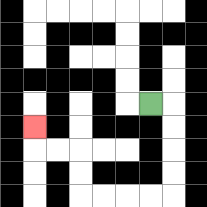{'start': '[6, 4]', 'end': '[1, 5]', 'path_directions': 'R,D,D,D,D,L,L,L,L,U,U,L,L,U', 'path_coordinates': '[[6, 4], [7, 4], [7, 5], [7, 6], [7, 7], [7, 8], [6, 8], [5, 8], [4, 8], [3, 8], [3, 7], [3, 6], [2, 6], [1, 6], [1, 5]]'}